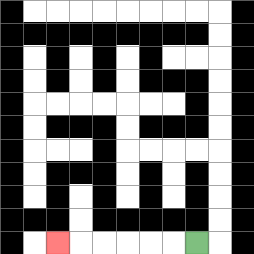{'start': '[8, 10]', 'end': '[2, 10]', 'path_directions': 'L,L,L,L,L,L', 'path_coordinates': '[[8, 10], [7, 10], [6, 10], [5, 10], [4, 10], [3, 10], [2, 10]]'}